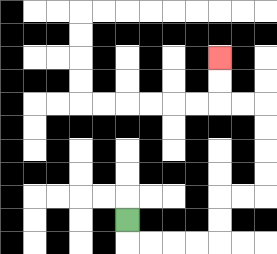{'start': '[5, 9]', 'end': '[9, 2]', 'path_directions': 'D,R,R,R,R,U,U,R,R,U,U,U,U,L,L,U,U', 'path_coordinates': '[[5, 9], [5, 10], [6, 10], [7, 10], [8, 10], [9, 10], [9, 9], [9, 8], [10, 8], [11, 8], [11, 7], [11, 6], [11, 5], [11, 4], [10, 4], [9, 4], [9, 3], [9, 2]]'}